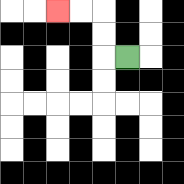{'start': '[5, 2]', 'end': '[2, 0]', 'path_directions': 'L,U,U,L,L', 'path_coordinates': '[[5, 2], [4, 2], [4, 1], [4, 0], [3, 0], [2, 0]]'}